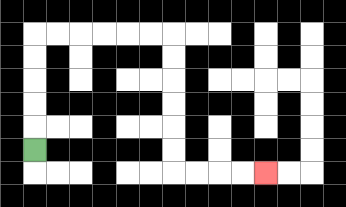{'start': '[1, 6]', 'end': '[11, 7]', 'path_directions': 'U,U,U,U,U,R,R,R,R,R,R,D,D,D,D,D,D,R,R,R,R', 'path_coordinates': '[[1, 6], [1, 5], [1, 4], [1, 3], [1, 2], [1, 1], [2, 1], [3, 1], [4, 1], [5, 1], [6, 1], [7, 1], [7, 2], [7, 3], [7, 4], [7, 5], [7, 6], [7, 7], [8, 7], [9, 7], [10, 7], [11, 7]]'}